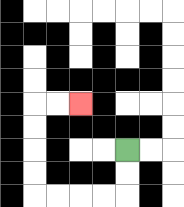{'start': '[5, 6]', 'end': '[3, 4]', 'path_directions': 'D,D,L,L,L,L,U,U,U,U,R,R', 'path_coordinates': '[[5, 6], [5, 7], [5, 8], [4, 8], [3, 8], [2, 8], [1, 8], [1, 7], [1, 6], [1, 5], [1, 4], [2, 4], [3, 4]]'}